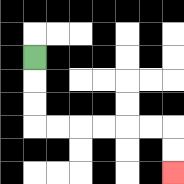{'start': '[1, 2]', 'end': '[7, 7]', 'path_directions': 'D,D,D,R,R,R,R,R,R,D,D', 'path_coordinates': '[[1, 2], [1, 3], [1, 4], [1, 5], [2, 5], [3, 5], [4, 5], [5, 5], [6, 5], [7, 5], [7, 6], [7, 7]]'}